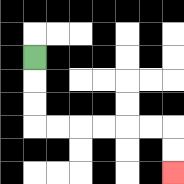{'start': '[1, 2]', 'end': '[7, 7]', 'path_directions': 'D,D,D,R,R,R,R,R,R,D,D', 'path_coordinates': '[[1, 2], [1, 3], [1, 4], [1, 5], [2, 5], [3, 5], [4, 5], [5, 5], [6, 5], [7, 5], [7, 6], [7, 7]]'}